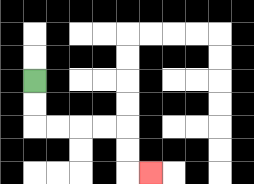{'start': '[1, 3]', 'end': '[6, 7]', 'path_directions': 'D,D,R,R,R,R,D,D,R', 'path_coordinates': '[[1, 3], [1, 4], [1, 5], [2, 5], [3, 5], [4, 5], [5, 5], [5, 6], [5, 7], [6, 7]]'}